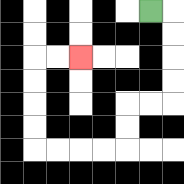{'start': '[6, 0]', 'end': '[3, 2]', 'path_directions': 'R,D,D,D,D,L,L,D,D,L,L,L,L,U,U,U,U,R,R', 'path_coordinates': '[[6, 0], [7, 0], [7, 1], [7, 2], [7, 3], [7, 4], [6, 4], [5, 4], [5, 5], [5, 6], [4, 6], [3, 6], [2, 6], [1, 6], [1, 5], [1, 4], [1, 3], [1, 2], [2, 2], [3, 2]]'}